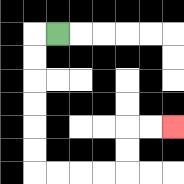{'start': '[2, 1]', 'end': '[7, 5]', 'path_directions': 'L,D,D,D,D,D,D,R,R,R,R,U,U,R,R', 'path_coordinates': '[[2, 1], [1, 1], [1, 2], [1, 3], [1, 4], [1, 5], [1, 6], [1, 7], [2, 7], [3, 7], [4, 7], [5, 7], [5, 6], [5, 5], [6, 5], [7, 5]]'}